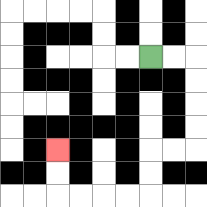{'start': '[6, 2]', 'end': '[2, 6]', 'path_directions': 'R,R,D,D,D,D,L,L,D,D,L,L,L,L,U,U', 'path_coordinates': '[[6, 2], [7, 2], [8, 2], [8, 3], [8, 4], [8, 5], [8, 6], [7, 6], [6, 6], [6, 7], [6, 8], [5, 8], [4, 8], [3, 8], [2, 8], [2, 7], [2, 6]]'}